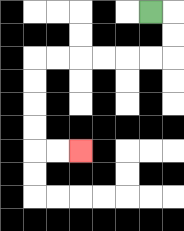{'start': '[6, 0]', 'end': '[3, 6]', 'path_directions': 'R,D,D,L,L,L,L,L,L,D,D,D,D,R,R', 'path_coordinates': '[[6, 0], [7, 0], [7, 1], [7, 2], [6, 2], [5, 2], [4, 2], [3, 2], [2, 2], [1, 2], [1, 3], [1, 4], [1, 5], [1, 6], [2, 6], [3, 6]]'}